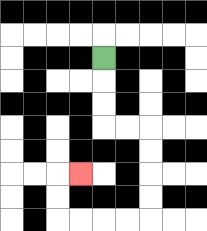{'start': '[4, 2]', 'end': '[3, 7]', 'path_directions': 'D,D,D,R,R,D,D,D,D,L,L,L,L,U,U,R', 'path_coordinates': '[[4, 2], [4, 3], [4, 4], [4, 5], [5, 5], [6, 5], [6, 6], [6, 7], [6, 8], [6, 9], [5, 9], [4, 9], [3, 9], [2, 9], [2, 8], [2, 7], [3, 7]]'}